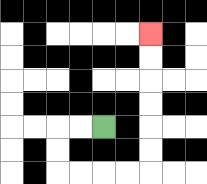{'start': '[4, 5]', 'end': '[6, 1]', 'path_directions': 'L,L,D,D,R,R,R,R,U,U,U,U,U,U', 'path_coordinates': '[[4, 5], [3, 5], [2, 5], [2, 6], [2, 7], [3, 7], [4, 7], [5, 7], [6, 7], [6, 6], [6, 5], [6, 4], [6, 3], [6, 2], [6, 1]]'}